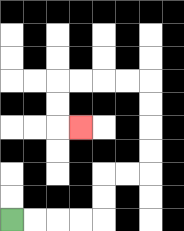{'start': '[0, 9]', 'end': '[3, 5]', 'path_directions': 'R,R,R,R,U,U,R,R,U,U,U,U,L,L,L,L,D,D,R', 'path_coordinates': '[[0, 9], [1, 9], [2, 9], [3, 9], [4, 9], [4, 8], [4, 7], [5, 7], [6, 7], [6, 6], [6, 5], [6, 4], [6, 3], [5, 3], [4, 3], [3, 3], [2, 3], [2, 4], [2, 5], [3, 5]]'}